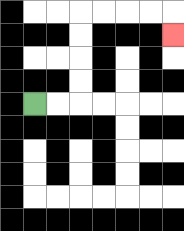{'start': '[1, 4]', 'end': '[7, 1]', 'path_directions': 'R,R,U,U,U,U,R,R,R,R,D', 'path_coordinates': '[[1, 4], [2, 4], [3, 4], [3, 3], [3, 2], [3, 1], [3, 0], [4, 0], [5, 0], [6, 0], [7, 0], [7, 1]]'}